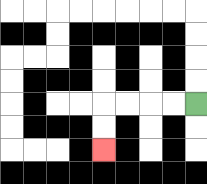{'start': '[8, 4]', 'end': '[4, 6]', 'path_directions': 'L,L,L,L,D,D', 'path_coordinates': '[[8, 4], [7, 4], [6, 4], [5, 4], [4, 4], [4, 5], [4, 6]]'}